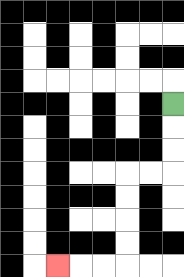{'start': '[7, 4]', 'end': '[2, 11]', 'path_directions': 'D,D,D,L,L,D,D,D,D,L,L,L', 'path_coordinates': '[[7, 4], [7, 5], [7, 6], [7, 7], [6, 7], [5, 7], [5, 8], [5, 9], [5, 10], [5, 11], [4, 11], [3, 11], [2, 11]]'}